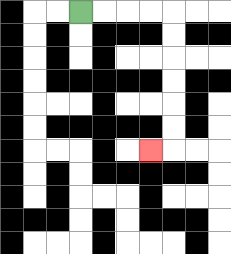{'start': '[3, 0]', 'end': '[6, 6]', 'path_directions': 'R,R,R,R,D,D,D,D,D,D,L', 'path_coordinates': '[[3, 0], [4, 0], [5, 0], [6, 0], [7, 0], [7, 1], [7, 2], [7, 3], [7, 4], [7, 5], [7, 6], [6, 6]]'}